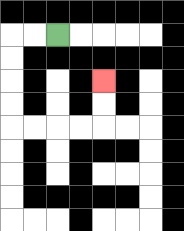{'start': '[2, 1]', 'end': '[4, 3]', 'path_directions': 'L,L,D,D,D,D,R,R,R,R,U,U', 'path_coordinates': '[[2, 1], [1, 1], [0, 1], [0, 2], [0, 3], [0, 4], [0, 5], [1, 5], [2, 5], [3, 5], [4, 5], [4, 4], [4, 3]]'}